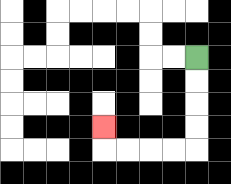{'start': '[8, 2]', 'end': '[4, 5]', 'path_directions': 'D,D,D,D,L,L,L,L,U', 'path_coordinates': '[[8, 2], [8, 3], [8, 4], [8, 5], [8, 6], [7, 6], [6, 6], [5, 6], [4, 6], [4, 5]]'}